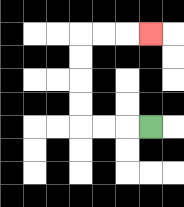{'start': '[6, 5]', 'end': '[6, 1]', 'path_directions': 'L,L,L,U,U,U,U,R,R,R', 'path_coordinates': '[[6, 5], [5, 5], [4, 5], [3, 5], [3, 4], [3, 3], [3, 2], [3, 1], [4, 1], [5, 1], [6, 1]]'}